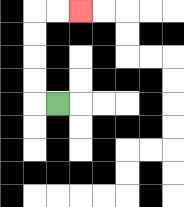{'start': '[2, 4]', 'end': '[3, 0]', 'path_directions': 'L,U,U,U,U,R,R', 'path_coordinates': '[[2, 4], [1, 4], [1, 3], [1, 2], [1, 1], [1, 0], [2, 0], [3, 0]]'}